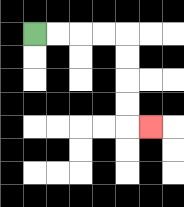{'start': '[1, 1]', 'end': '[6, 5]', 'path_directions': 'R,R,R,R,D,D,D,D,R', 'path_coordinates': '[[1, 1], [2, 1], [3, 1], [4, 1], [5, 1], [5, 2], [5, 3], [5, 4], [5, 5], [6, 5]]'}